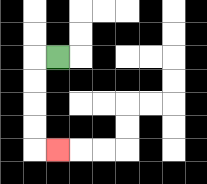{'start': '[2, 2]', 'end': '[2, 6]', 'path_directions': 'L,D,D,D,D,R', 'path_coordinates': '[[2, 2], [1, 2], [1, 3], [1, 4], [1, 5], [1, 6], [2, 6]]'}